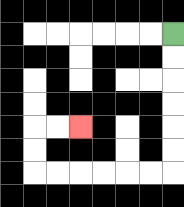{'start': '[7, 1]', 'end': '[3, 5]', 'path_directions': 'D,D,D,D,D,D,L,L,L,L,L,L,U,U,R,R', 'path_coordinates': '[[7, 1], [7, 2], [7, 3], [7, 4], [7, 5], [7, 6], [7, 7], [6, 7], [5, 7], [4, 7], [3, 7], [2, 7], [1, 7], [1, 6], [1, 5], [2, 5], [3, 5]]'}